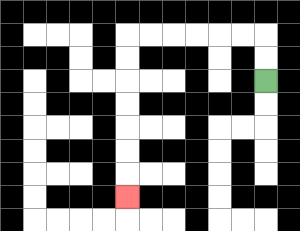{'start': '[11, 3]', 'end': '[5, 8]', 'path_directions': 'U,U,L,L,L,L,L,L,D,D,D,D,D,D,D', 'path_coordinates': '[[11, 3], [11, 2], [11, 1], [10, 1], [9, 1], [8, 1], [7, 1], [6, 1], [5, 1], [5, 2], [5, 3], [5, 4], [5, 5], [5, 6], [5, 7], [5, 8]]'}